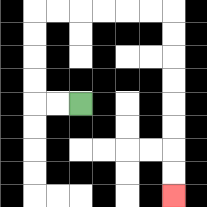{'start': '[3, 4]', 'end': '[7, 8]', 'path_directions': 'L,L,U,U,U,U,R,R,R,R,R,R,D,D,D,D,D,D,D,D', 'path_coordinates': '[[3, 4], [2, 4], [1, 4], [1, 3], [1, 2], [1, 1], [1, 0], [2, 0], [3, 0], [4, 0], [5, 0], [6, 0], [7, 0], [7, 1], [7, 2], [7, 3], [7, 4], [7, 5], [7, 6], [7, 7], [7, 8]]'}